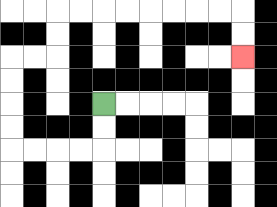{'start': '[4, 4]', 'end': '[10, 2]', 'path_directions': 'D,D,L,L,L,L,U,U,U,U,R,R,U,U,R,R,R,R,R,R,R,R,D,D', 'path_coordinates': '[[4, 4], [4, 5], [4, 6], [3, 6], [2, 6], [1, 6], [0, 6], [0, 5], [0, 4], [0, 3], [0, 2], [1, 2], [2, 2], [2, 1], [2, 0], [3, 0], [4, 0], [5, 0], [6, 0], [7, 0], [8, 0], [9, 0], [10, 0], [10, 1], [10, 2]]'}